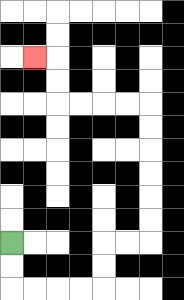{'start': '[0, 10]', 'end': '[1, 2]', 'path_directions': 'D,D,R,R,R,R,U,U,R,R,U,U,U,U,U,U,L,L,L,L,U,U,L', 'path_coordinates': '[[0, 10], [0, 11], [0, 12], [1, 12], [2, 12], [3, 12], [4, 12], [4, 11], [4, 10], [5, 10], [6, 10], [6, 9], [6, 8], [6, 7], [6, 6], [6, 5], [6, 4], [5, 4], [4, 4], [3, 4], [2, 4], [2, 3], [2, 2], [1, 2]]'}